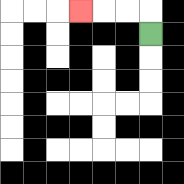{'start': '[6, 1]', 'end': '[3, 0]', 'path_directions': 'U,L,L,L', 'path_coordinates': '[[6, 1], [6, 0], [5, 0], [4, 0], [3, 0]]'}